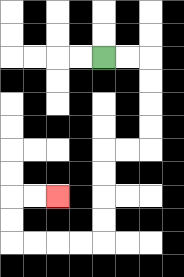{'start': '[4, 2]', 'end': '[2, 8]', 'path_directions': 'R,R,D,D,D,D,L,L,D,D,D,D,L,L,L,L,U,U,R,R', 'path_coordinates': '[[4, 2], [5, 2], [6, 2], [6, 3], [6, 4], [6, 5], [6, 6], [5, 6], [4, 6], [4, 7], [4, 8], [4, 9], [4, 10], [3, 10], [2, 10], [1, 10], [0, 10], [0, 9], [0, 8], [1, 8], [2, 8]]'}